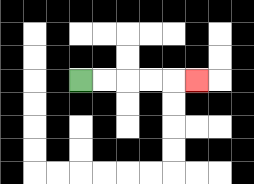{'start': '[3, 3]', 'end': '[8, 3]', 'path_directions': 'R,R,R,R,R', 'path_coordinates': '[[3, 3], [4, 3], [5, 3], [6, 3], [7, 3], [8, 3]]'}